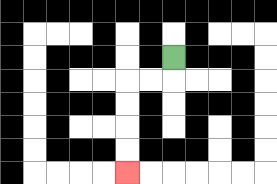{'start': '[7, 2]', 'end': '[5, 7]', 'path_directions': 'D,L,L,D,D,D,D', 'path_coordinates': '[[7, 2], [7, 3], [6, 3], [5, 3], [5, 4], [5, 5], [5, 6], [5, 7]]'}